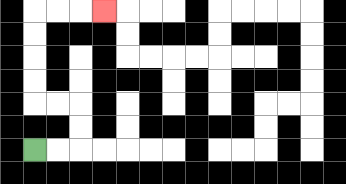{'start': '[1, 6]', 'end': '[4, 0]', 'path_directions': 'R,R,U,U,L,L,U,U,U,U,R,R,R', 'path_coordinates': '[[1, 6], [2, 6], [3, 6], [3, 5], [3, 4], [2, 4], [1, 4], [1, 3], [1, 2], [1, 1], [1, 0], [2, 0], [3, 0], [4, 0]]'}